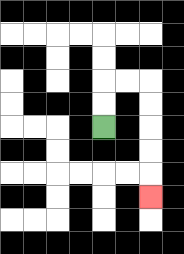{'start': '[4, 5]', 'end': '[6, 8]', 'path_directions': 'U,U,R,R,D,D,D,D,D', 'path_coordinates': '[[4, 5], [4, 4], [4, 3], [5, 3], [6, 3], [6, 4], [6, 5], [6, 6], [6, 7], [6, 8]]'}